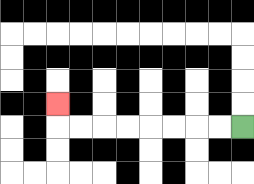{'start': '[10, 5]', 'end': '[2, 4]', 'path_directions': 'L,L,L,L,L,L,L,L,U', 'path_coordinates': '[[10, 5], [9, 5], [8, 5], [7, 5], [6, 5], [5, 5], [4, 5], [3, 5], [2, 5], [2, 4]]'}